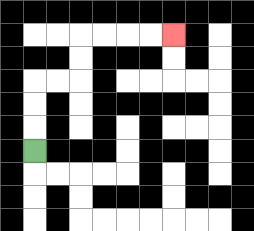{'start': '[1, 6]', 'end': '[7, 1]', 'path_directions': 'U,U,U,R,R,U,U,R,R,R,R', 'path_coordinates': '[[1, 6], [1, 5], [1, 4], [1, 3], [2, 3], [3, 3], [3, 2], [3, 1], [4, 1], [5, 1], [6, 1], [7, 1]]'}